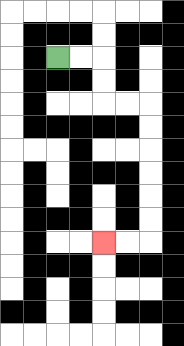{'start': '[2, 2]', 'end': '[4, 10]', 'path_directions': 'R,R,D,D,R,R,D,D,D,D,D,D,L,L', 'path_coordinates': '[[2, 2], [3, 2], [4, 2], [4, 3], [4, 4], [5, 4], [6, 4], [6, 5], [6, 6], [6, 7], [6, 8], [6, 9], [6, 10], [5, 10], [4, 10]]'}